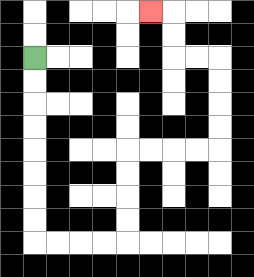{'start': '[1, 2]', 'end': '[6, 0]', 'path_directions': 'D,D,D,D,D,D,D,D,R,R,R,R,U,U,U,U,R,R,R,R,U,U,U,U,L,L,U,U,L', 'path_coordinates': '[[1, 2], [1, 3], [1, 4], [1, 5], [1, 6], [1, 7], [1, 8], [1, 9], [1, 10], [2, 10], [3, 10], [4, 10], [5, 10], [5, 9], [5, 8], [5, 7], [5, 6], [6, 6], [7, 6], [8, 6], [9, 6], [9, 5], [9, 4], [9, 3], [9, 2], [8, 2], [7, 2], [7, 1], [7, 0], [6, 0]]'}